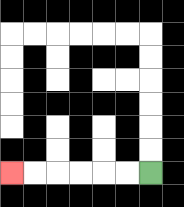{'start': '[6, 7]', 'end': '[0, 7]', 'path_directions': 'L,L,L,L,L,L', 'path_coordinates': '[[6, 7], [5, 7], [4, 7], [3, 7], [2, 7], [1, 7], [0, 7]]'}